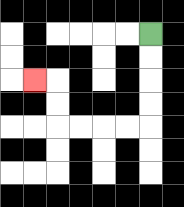{'start': '[6, 1]', 'end': '[1, 3]', 'path_directions': 'D,D,D,D,L,L,L,L,U,U,L', 'path_coordinates': '[[6, 1], [6, 2], [6, 3], [6, 4], [6, 5], [5, 5], [4, 5], [3, 5], [2, 5], [2, 4], [2, 3], [1, 3]]'}